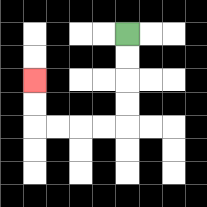{'start': '[5, 1]', 'end': '[1, 3]', 'path_directions': 'D,D,D,D,L,L,L,L,U,U', 'path_coordinates': '[[5, 1], [5, 2], [5, 3], [5, 4], [5, 5], [4, 5], [3, 5], [2, 5], [1, 5], [1, 4], [1, 3]]'}